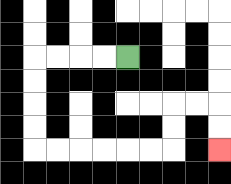{'start': '[5, 2]', 'end': '[9, 6]', 'path_directions': 'L,L,L,L,D,D,D,D,R,R,R,R,R,R,U,U,R,R,D,D', 'path_coordinates': '[[5, 2], [4, 2], [3, 2], [2, 2], [1, 2], [1, 3], [1, 4], [1, 5], [1, 6], [2, 6], [3, 6], [4, 6], [5, 6], [6, 6], [7, 6], [7, 5], [7, 4], [8, 4], [9, 4], [9, 5], [9, 6]]'}